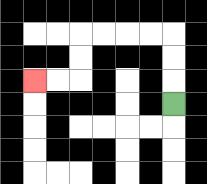{'start': '[7, 4]', 'end': '[1, 3]', 'path_directions': 'U,U,U,L,L,L,L,D,D,L,L', 'path_coordinates': '[[7, 4], [7, 3], [7, 2], [7, 1], [6, 1], [5, 1], [4, 1], [3, 1], [3, 2], [3, 3], [2, 3], [1, 3]]'}